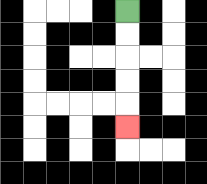{'start': '[5, 0]', 'end': '[5, 5]', 'path_directions': 'D,D,D,D,D', 'path_coordinates': '[[5, 0], [5, 1], [5, 2], [5, 3], [5, 4], [5, 5]]'}